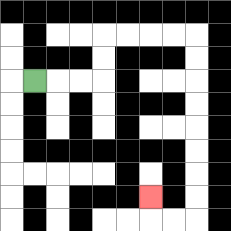{'start': '[1, 3]', 'end': '[6, 8]', 'path_directions': 'R,R,R,U,U,R,R,R,R,D,D,D,D,D,D,D,D,L,L,U', 'path_coordinates': '[[1, 3], [2, 3], [3, 3], [4, 3], [4, 2], [4, 1], [5, 1], [6, 1], [7, 1], [8, 1], [8, 2], [8, 3], [8, 4], [8, 5], [8, 6], [8, 7], [8, 8], [8, 9], [7, 9], [6, 9], [6, 8]]'}